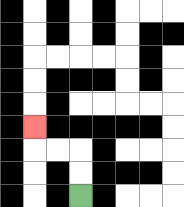{'start': '[3, 8]', 'end': '[1, 5]', 'path_directions': 'U,U,L,L,U', 'path_coordinates': '[[3, 8], [3, 7], [3, 6], [2, 6], [1, 6], [1, 5]]'}